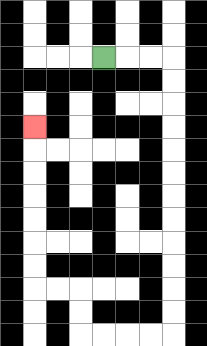{'start': '[4, 2]', 'end': '[1, 5]', 'path_directions': 'R,R,R,D,D,D,D,D,D,D,D,D,D,D,D,L,L,L,L,U,U,L,L,U,U,U,U,U,U,U', 'path_coordinates': '[[4, 2], [5, 2], [6, 2], [7, 2], [7, 3], [7, 4], [7, 5], [7, 6], [7, 7], [7, 8], [7, 9], [7, 10], [7, 11], [7, 12], [7, 13], [7, 14], [6, 14], [5, 14], [4, 14], [3, 14], [3, 13], [3, 12], [2, 12], [1, 12], [1, 11], [1, 10], [1, 9], [1, 8], [1, 7], [1, 6], [1, 5]]'}